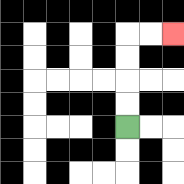{'start': '[5, 5]', 'end': '[7, 1]', 'path_directions': 'U,U,U,U,R,R', 'path_coordinates': '[[5, 5], [5, 4], [5, 3], [5, 2], [5, 1], [6, 1], [7, 1]]'}